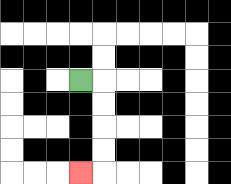{'start': '[3, 3]', 'end': '[3, 7]', 'path_directions': 'R,D,D,D,D,L', 'path_coordinates': '[[3, 3], [4, 3], [4, 4], [4, 5], [4, 6], [4, 7], [3, 7]]'}